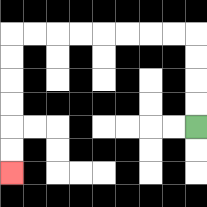{'start': '[8, 5]', 'end': '[0, 7]', 'path_directions': 'U,U,U,U,L,L,L,L,L,L,L,L,D,D,D,D,D,D', 'path_coordinates': '[[8, 5], [8, 4], [8, 3], [8, 2], [8, 1], [7, 1], [6, 1], [5, 1], [4, 1], [3, 1], [2, 1], [1, 1], [0, 1], [0, 2], [0, 3], [0, 4], [0, 5], [0, 6], [0, 7]]'}